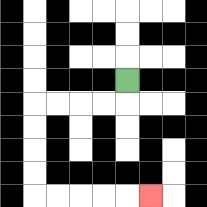{'start': '[5, 3]', 'end': '[6, 8]', 'path_directions': 'D,L,L,L,L,D,D,D,D,R,R,R,R,R', 'path_coordinates': '[[5, 3], [5, 4], [4, 4], [3, 4], [2, 4], [1, 4], [1, 5], [1, 6], [1, 7], [1, 8], [2, 8], [3, 8], [4, 8], [5, 8], [6, 8]]'}